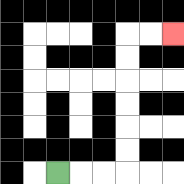{'start': '[2, 7]', 'end': '[7, 1]', 'path_directions': 'R,R,R,U,U,U,U,U,U,R,R', 'path_coordinates': '[[2, 7], [3, 7], [4, 7], [5, 7], [5, 6], [5, 5], [5, 4], [5, 3], [5, 2], [5, 1], [6, 1], [7, 1]]'}